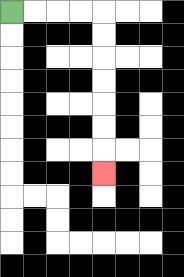{'start': '[0, 0]', 'end': '[4, 7]', 'path_directions': 'R,R,R,R,D,D,D,D,D,D,D', 'path_coordinates': '[[0, 0], [1, 0], [2, 0], [3, 0], [4, 0], [4, 1], [4, 2], [4, 3], [4, 4], [4, 5], [4, 6], [4, 7]]'}